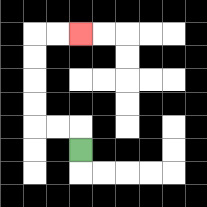{'start': '[3, 6]', 'end': '[3, 1]', 'path_directions': 'U,L,L,U,U,U,U,R,R', 'path_coordinates': '[[3, 6], [3, 5], [2, 5], [1, 5], [1, 4], [1, 3], [1, 2], [1, 1], [2, 1], [3, 1]]'}